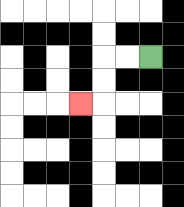{'start': '[6, 2]', 'end': '[3, 4]', 'path_directions': 'L,L,D,D,L', 'path_coordinates': '[[6, 2], [5, 2], [4, 2], [4, 3], [4, 4], [3, 4]]'}